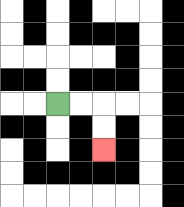{'start': '[2, 4]', 'end': '[4, 6]', 'path_directions': 'R,R,D,D', 'path_coordinates': '[[2, 4], [3, 4], [4, 4], [4, 5], [4, 6]]'}